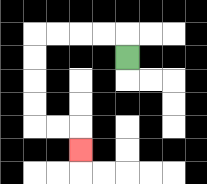{'start': '[5, 2]', 'end': '[3, 6]', 'path_directions': 'U,L,L,L,L,D,D,D,D,R,R,D', 'path_coordinates': '[[5, 2], [5, 1], [4, 1], [3, 1], [2, 1], [1, 1], [1, 2], [1, 3], [1, 4], [1, 5], [2, 5], [3, 5], [3, 6]]'}